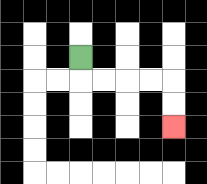{'start': '[3, 2]', 'end': '[7, 5]', 'path_directions': 'D,R,R,R,R,D,D', 'path_coordinates': '[[3, 2], [3, 3], [4, 3], [5, 3], [6, 3], [7, 3], [7, 4], [7, 5]]'}